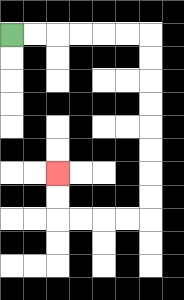{'start': '[0, 1]', 'end': '[2, 7]', 'path_directions': 'R,R,R,R,R,R,D,D,D,D,D,D,D,D,L,L,L,L,U,U', 'path_coordinates': '[[0, 1], [1, 1], [2, 1], [3, 1], [4, 1], [5, 1], [6, 1], [6, 2], [6, 3], [6, 4], [6, 5], [6, 6], [6, 7], [6, 8], [6, 9], [5, 9], [4, 9], [3, 9], [2, 9], [2, 8], [2, 7]]'}